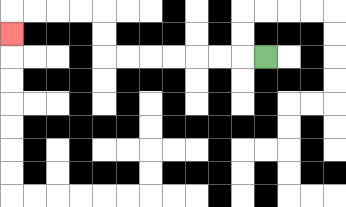{'start': '[11, 2]', 'end': '[0, 1]', 'path_directions': 'L,L,L,L,L,L,L,U,U,L,L,L,L,D', 'path_coordinates': '[[11, 2], [10, 2], [9, 2], [8, 2], [7, 2], [6, 2], [5, 2], [4, 2], [4, 1], [4, 0], [3, 0], [2, 0], [1, 0], [0, 0], [0, 1]]'}